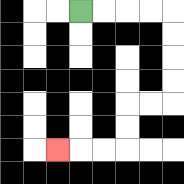{'start': '[3, 0]', 'end': '[2, 6]', 'path_directions': 'R,R,R,R,D,D,D,D,L,L,D,D,L,L,L', 'path_coordinates': '[[3, 0], [4, 0], [5, 0], [6, 0], [7, 0], [7, 1], [7, 2], [7, 3], [7, 4], [6, 4], [5, 4], [5, 5], [5, 6], [4, 6], [3, 6], [2, 6]]'}